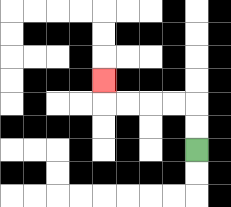{'start': '[8, 6]', 'end': '[4, 3]', 'path_directions': 'U,U,L,L,L,L,U', 'path_coordinates': '[[8, 6], [8, 5], [8, 4], [7, 4], [6, 4], [5, 4], [4, 4], [4, 3]]'}